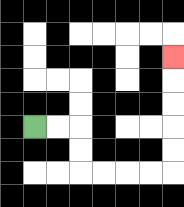{'start': '[1, 5]', 'end': '[7, 2]', 'path_directions': 'R,R,D,D,R,R,R,R,U,U,U,U,U', 'path_coordinates': '[[1, 5], [2, 5], [3, 5], [3, 6], [3, 7], [4, 7], [5, 7], [6, 7], [7, 7], [7, 6], [7, 5], [7, 4], [7, 3], [7, 2]]'}